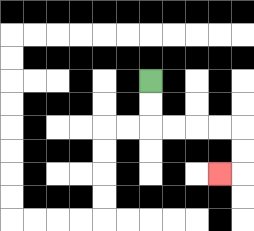{'start': '[6, 3]', 'end': '[9, 7]', 'path_directions': 'D,D,R,R,R,R,D,D,L', 'path_coordinates': '[[6, 3], [6, 4], [6, 5], [7, 5], [8, 5], [9, 5], [10, 5], [10, 6], [10, 7], [9, 7]]'}